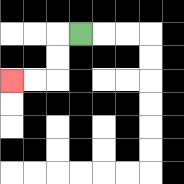{'start': '[3, 1]', 'end': '[0, 3]', 'path_directions': 'L,D,D,L,L', 'path_coordinates': '[[3, 1], [2, 1], [2, 2], [2, 3], [1, 3], [0, 3]]'}